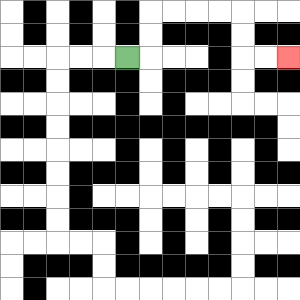{'start': '[5, 2]', 'end': '[12, 2]', 'path_directions': 'R,U,U,R,R,R,R,D,D,R,R', 'path_coordinates': '[[5, 2], [6, 2], [6, 1], [6, 0], [7, 0], [8, 0], [9, 0], [10, 0], [10, 1], [10, 2], [11, 2], [12, 2]]'}